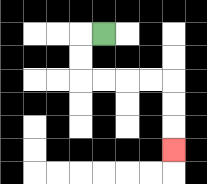{'start': '[4, 1]', 'end': '[7, 6]', 'path_directions': 'L,D,D,R,R,R,R,D,D,D', 'path_coordinates': '[[4, 1], [3, 1], [3, 2], [3, 3], [4, 3], [5, 3], [6, 3], [7, 3], [7, 4], [7, 5], [7, 6]]'}